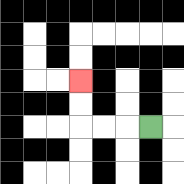{'start': '[6, 5]', 'end': '[3, 3]', 'path_directions': 'L,L,L,U,U', 'path_coordinates': '[[6, 5], [5, 5], [4, 5], [3, 5], [3, 4], [3, 3]]'}